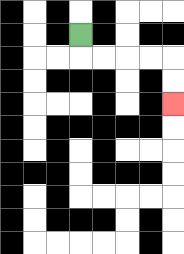{'start': '[3, 1]', 'end': '[7, 4]', 'path_directions': 'D,R,R,R,R,D,D', 'path_coordinates': '[[3, 1], [3, 2], [4, 2], [5, 2], [6, 2], [7, 2], [7, 3], [7, 4]]'}